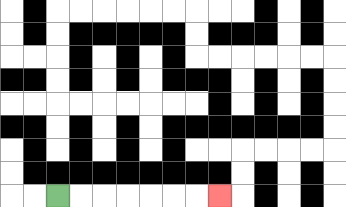{'start': '[2, 8]', 'end': '[9, 8]', 'path_directions': 'R,R,R,R,R,R,R', 'path_coordinates': '[[2, 8], [3, 8], [4, 8], [5, 8], [6, 8], [7, 8], [8, 8], [9, 8]]'}